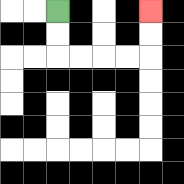{'start': '[2, 0]', 'end': '[6, 0]', 'path_directions': 'D,D,R,R,R,R,U,U', 'path_coordinates': '[[2, 0], [2, 1], [2, 2], [3, 2], [4, 2], [5, 2], [6, 2], [6, 1], [6, 0]]'}